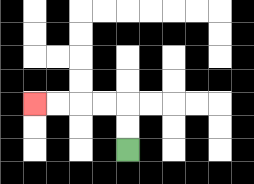{'start': '[5, 6]', 'end': '[1, 4]', 'path_directions': 'U,U,L,L,L,L', 'path_coordinates': '[[5, 6], [5, 5], [5, 4], [4, 4], [3, 4], [2, 4], [1, 4]]'}